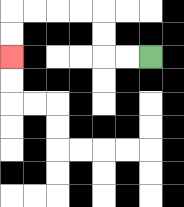{'start': '[6, 2]', 'end': '[0, 2]', 'path_directions': 'L,L,U,U,L,L,L,L,D,D', 'path_coordinates': '[[6, 2], [5, 2], [4, 2], [4, 1], [4, 0], [3, 0], [2, 0], [1, 0], [0, 0], [0, 1], [0, 2]]'}